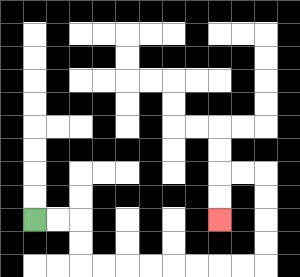{'start': '[1, 9]', 'end': '[9, 9]', 'path_directions': 'R,R,D,D,R,R,R,R,R,R,R,R,U,U,U,U,L,L,D,D', 'path_coordinates': '[[1, 9], [2, 9], [3, 9], [3, 10], [3, 11], [4, 11], [5, 11], [6, 11], [7, 11], [8, 11], [9, 11], [10, 11], [11, 11], [11, 10], [11, 9], [11, 8], [11, 7], [10, 7], [9, 7], [9, 8], [9, 9]]'}